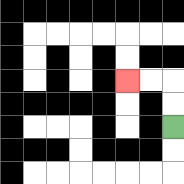{'start': '[7, 5]', 'end': '[5, 3]', 'path_directions': 'U,U,L,L', 'path_coordinates': '[[7, 5], [7, 4], [7, 3], [6, 3], [5, 3]]'}